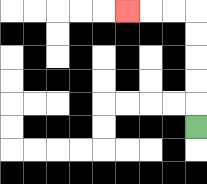{'start': '[8, 5]', 'end': '[5, 0]', 'path_directions': 'U,U,U,U,U,L,L,L', 'path_coordinates': '[[8, 5], [8, 4], [8, 3], [8, 2], [8, 1], [8, 0], [7, 0], [6, 0], [5, 0]]'}